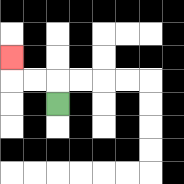{'start': '[2, 4]', 'end': '[0, 2]', 'path_directions': 'U,L,L,U', 'path_coordinates': '[[2, 4], [2, 3], [1, 3], [0, 3], [0, 2]]'}